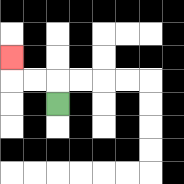{'start': '[2, 4]', 'end': '[0, 2]', 'path_directions': 'U,L,L,U', 'path_coordinates': '[[2, 4], [2, 3], [1, 3], [0, 3], [0, 2]]'}